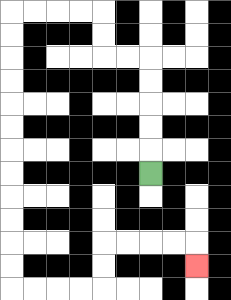{'start': '[6, 7]', 'end': '[8, 11]', 'path_directions': 'U,U,U,U,U,L,L,U,U,L,L,L,L,D,D,D,D,D,D,D,D,D,D,D,D,R,R,R,R,U,U,R,R,R,R,D', 'path_coordinates': '[[6, 7], [6, 6], [6, 5], [6, 4], [6, 3], [6, 2], [5, 2], [4, 2], [4, 1], [4, 0], [3, 0], [2, 0], [1, 0], [0, 0], [0, 1], [0, 2], [0, 3], [0, 4], [0, 5], [0, 6], [0, 7], [0, 8], [0, 9], [0, 10], [0, 11], [0, 12], [1, 12], [2, 12], [3, 12], [4, 12], [4, 11], [4, 10], [5, 10], [6, 10], [7, 10], [8, 10], [8, 11]]'}